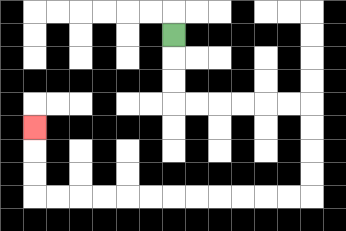{'start': '[7, 1]', 'end': '[1, 5]', 'path_directions': 'D,D,D,R,R,R,R,R,R,D,D,D,D,L,L,L,L,L,L,L,L,L,L,L,L,U,U,U', 'path_coordinates': '[[7, 1], [7, 2], [7, 3], [7, 4], [8, 4], [9, 4], [10, 4], [11, 4], [12, 4], [13, 4], [13, 5], [13, 6], [13, 7], [13, 8], [12, 8], [11, 8], [10, 8], [9, 8], [8, 8], [7, 8], [6, 8], [5, 8], [4, 8], [3, 8], [2, 8], [1, 8], [1, 7], [1, 6], [1, 5]]'}